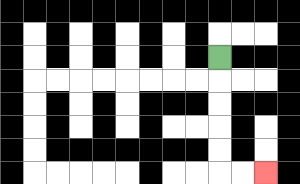{'start': '[9, 2]', 'end': '[11, 7]', 'path_directions': 'D,D,D,D,D,R,R', 'path_coordinates': '[[9, 2], [9, 3], [9, 4], [9, 5], [9, 6], [9, 7], [10, 7], [11, 7]]'}